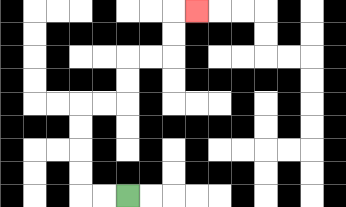{'start': '[5, 8]', 'end': '[8, 0]', 'path_directions': 'L,L,U,U,U,U,R,R,U,U,R,R,U,U,R', 'path_coordinates': '[[5, 8], [4, 8], [3, 8], [3, 7], [3, 6], [3, 5], [3, 4], [4, 4], [5, 4], [5, 3], [5, 2], [6, 2], [7, 2], [7, 1], [7, 0], [8, 0]]'}